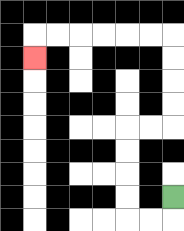{'start': '[7, 8]', 'end': '[1, 2]', 'path_directions': 'D,L,L,U,U,U,U,R,R,U,U,U,U,L,L,L,L,L,L,D', 'path_coordinates': '[[7, 8], [7, 9], [6, 9], [5, 9], [5, 8], [5, 7], [5, 6], [5, 5], [6, 5], [7, 5], [7, 4], [7, 3], [7, 2], [7, 1], [6, 1], [5, 1], [4, 1], [3, 1], [2, 1], [1, 1], [1, 2]]'}